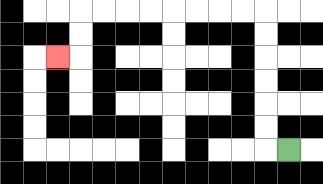{'start': '[12, 6]', 'end': '[2, 2]', 'path_directions': 'L,U,U,U,U,U,U,L,L,L,L,L,L,L,L,D,D,L', 'path_coordinates': '[[12, 6], [11, 6], [11, 5], [11, 4], [11, 3], [11, 2], [11, 1], [11, 0], [10, 0], [9, 0], [8, 0], [7, 0], [6, 0], [5, 0], [4, 0], [3, 0], [3, 1], [3, 2], [2, 2]]'}